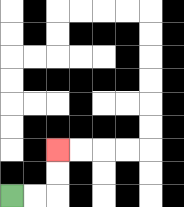{'start': '[0, 8]', 'end': '[2, 6]', 'path_directions': 'R,R,U,U', 'path_coordinates': '[[0, 8], [1, 8], [2, 8], [2, 7], [2, 6]]'}